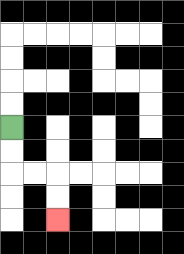{'start': '[0, 5]', 'end': '[2, 9]', 'path_directions': 'D,D,R,R,D,D', 'path_coordinates': '[[0, 5], [0, 6], [0, 7], [1, 7], [2, 7], [2, 8], [2, 9]]'}